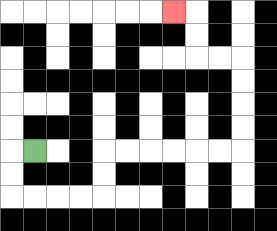{'start': '[1, 6]', 'end': '[7, 0]', 'path_directions': 'L,D,D,R,R,R,R,U,U,R,R,R,R,R,R,U,U,U,U,L,L,U,U,L', 'path_coordinates': '[[1, 6], [0, 6], [0, 7], [0, 8], [1, 8], [2, 8], [3, 8], [4, 8], [4, 7], [4, 6], [5, 6], [6, 6], [7, 6], [8, 6], [9, 6], [10, 6], [10, 5], [10, 4], [10, 3], [10, 2], [9, 2], [8, 2], [8, 1], [8, 0], [7, 0]]'}